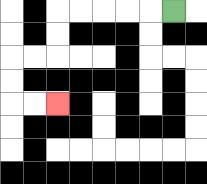{'start': '[7, 0]', 'end': '[2, 4]', 'path_directions': 'L,L,L,L,L,D,D,L,L,D,D,R,R', 'path_coordinates': '[[7, 0], [6, 0], [5, 0], [4, 0], [3, 0], [2, 0], [2, 1], [2, 2], [1, 2], [0, 2], [0, 3], [0, 4], [1, 4], [2, 4]]'}